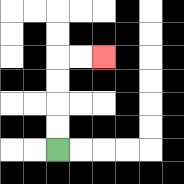{'start': '[2, 6]', 'end': '[4, 2]', 'path_directions': 'U,U,U,U,R,R', 'path_coordinates': '[[2, 6], [2, 5], [2, 4], [2, 3], [2, 2], [3, 2], [4, 2]]'}